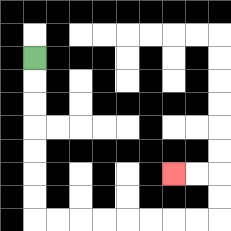{'start': '[1, 2]', 'end': '[7, 7]', 'path_directions': 'D,D,D,D,D,D,D,R,R,R,R,R,R,R,R,U,U,L,L', 'path_coordinates': '[[1, 2], [1, 3], [1, 4], [1, 5], [1, 6], [1, 7], [1, 8], [1, 9], [2, 9], [3, 9], [4, 9], [5, 9], [6, 9], [7, 9], [8, 9], [9, 9], [9, 8], [9, 7], [8, 7], [7, 7]]'}